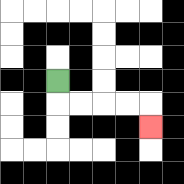{'start': '[2, 3]', 'end': '[6, 5]', 'path_directions': 'D,R,R,R,R,D', 'path_coordinates': '[[2, 3], [2, 4], [3, 4], [4, 4], [5, 4], [6, 4], [6, 5]]'}